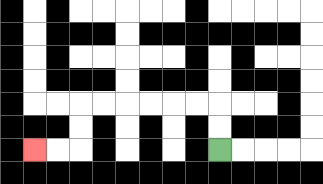{'start': '[9, 6]', 'end': '[1, 6]', 'path_directions': 'U,U,L,L,L,L,L,L,D,D,L,L', 'path_coordinates': '[[9, 6], [9, 5], [9, 4], [8, 4], [7, 4], [6, 4], [5, 4], [4, 4], [3, 4], [3, 5], [3, 6], [2, 6], [1, 6]]'}